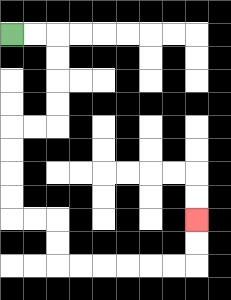{'start': '[0, 1]', 'end': '[8, 9]', 'path_directions': 'R,R,D,D,D,D,L,L,D,D,D,D,R,R,D,D,R,R,R,R,R,R,U,U', 'path_coordinates': '[[0, 1], [1, 1], [2, 1], [2, 2], [2, 3], [2, 4], [2, 5], [1, 5], [0, 5], [0, 6], [0, 7], [0, 8], [0, 9], [1, 9], [2, 9], [2, 10], [2, 11], [3, 11], [4, 11], [5, 11], [6, 11], [7, 11], [8, 11], [8, 10], [8, 9]]'}